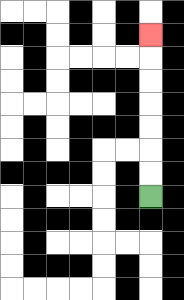{'start': '[6, 8]', 'end': '[6, 1]', 'path_directions': 'U,U,U,U,U,U,U', 'path_coordinates': '[[6, 8], [6, 7], [6, 6], [6, 5], [6, 4], [6, 3], [6, 2], [6, 1]]'}